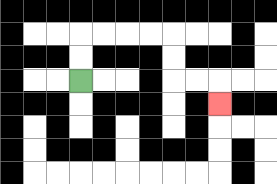{'start': '[3, 3]', 'end': '[9, 4]', 'path_directions': 'U,U,R,R,R,R,D,D,R,R,D', 'path_coordinates': '[[3, 3], [3, 2], [3, 1], [4, 1], [5, 1], [6, 1], [7, 1], [7, 2], [7, 3], [8, 3], [9, 3], [9, 4]]'}